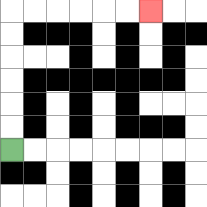{'start': '[0, 6]', 'end': '[6, 0]', 'path_directions': 'U,U,U,U,U,U,R,R,R,R,R,R', 'path_coordinates': '[[0, 6], [0, 5], [0, 4], [0, 3], [0, 2], [0, 1], [0, 0], [1, 0], [2, 0], [3, 0], [4, 0], [5, 0], [6, 0]]'}